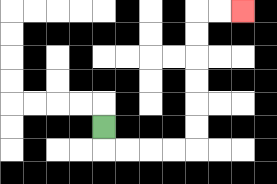{'start': '[4, 5]', 'end': '[10, 0]', 'path_directions': 'D,R,R,R,R,U,U,U,U,U,U,R,R', 'path_coordinates': '[[4, 5], [4, 6], [5, 6], [6, 6], [7, 6], [8, 6], [8, 5], [8, 4], [8, 3], [8, 2], [8, 1], [8, 0], [9, 0], [10, 0]]'}